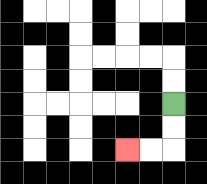{'start': '[7, 4]', 'end': '[5, 6]', 'path_directions': 'D,D,L,L', 'path_coordinates': '[[7, 4], [7, 5], [7, 6], [6, 6], [5, 6]]'}